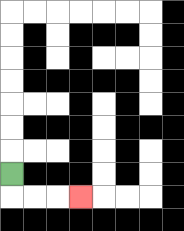{'start': '[0, 7]', 'end': '[3, 8]', 'path_directions': 'D,R,R,R', 'path_coordinates': '[[0, 7], [0, 8], [1, 8], [2, 8], [3, 8]]'}